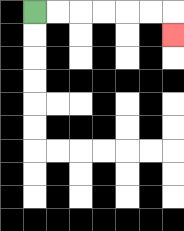{'start': '[1, 0]', 'end': '[7, 1]', 'path_directions': 'R,R,R,R,R,R,D', 'path_coordinates': '[[1, 0], [2, 0], [3, 0], [4, 0], [5, 0], [6, 0], [7, 0], [7, 1]]'}